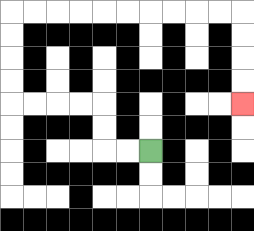{'start': '[6, 6]', 'end': '[10, 4]', 'path_directions': 'L,L,U,U,L,L,L,L,U,U,U,U,R,R,R,R,R,R,R,R,R,R,D,D,D,D', 'path_coordinates': '[[6, 6], [5, 6], [4, 6], [4, 5], [4, 4], [3, 4], [2, 4], [1, 4], [0, 4], [0, 3], [0, 2], [0, 1], [0, 0], [1, 0], [2, 0], [3, 0], [4, 0], [5, 0], [6, 0], [7, 0], [8, 0], [9, 0], [10, 0], [10, 1], [10, 2], [10, 3], [10, 4]]'}